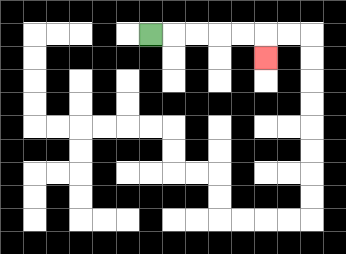{'start': '[6, 1]', 'end': '[11, 2]', 'path_directions': 'R,R,R,R,R,D', 'path_coordinates': '[[6, 1], [7, 1], [8, 1], [9, 1], [10, 1], [11, 1], [11, 2]]'}